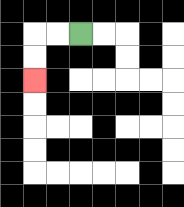{'start': '[3, 1]', 'end': '[1, 3]', 'path_directions': 'L,L,D,D', 'path_coordinates': '[[3, 1], [2, 1], [1, 1], [1, 2], [1, 3]]'}